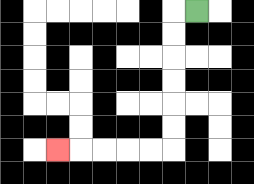{'start': '[8, 0]', 'end': '[2, 6]', 'path_directions': 'L,D,D,D,D,D,D,L,L,L,L,L', 'path_coordinates': '[[8, 0], [7, 0], [7, 1], [7, 2], [7, 3], [7, 4], [7, 5], [7, 6], [6, 6], [5, 6], [4, 6], [3, 6], [2, 6]]'}